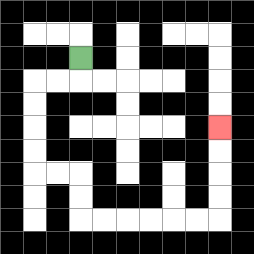{'start': '[3, 2]', 'end': '[9, 5]', 'path_directions': 'D,L,L,D,D,D,D,R,R,D,D,R,R,R,R,R,R,U,U,U,U', 'path_coordinates': '[[3, 2], [3, 3], [2, 3], [1, 3], [1, 4], [1, 5], [1, 6], [1, 7], [2, 7], [3, 7], [3, 8], [3, 9], [4, 9], [5, 9], [6, 9], [7, 9], [8, 9], [9, 9], [9, 8], [9, 7], [9, 6], [9, 5]]'}